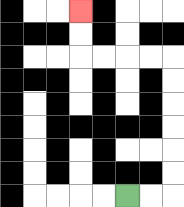{'start': '[5, 8]', 'end': '[3, 0]', 'path_directions': 'R,R,U,U,U,U,U,U,L,L,L,L,U,U', 'path_coordinates': '[[5, 8], [6, 8], [7, 8], [7, 7], [7, 6], [7, 5], [7, 4], [7, 3], [7, 2], [6, 2], [5, 2], [4, 2], [3, 2], [3, 1], [3, 0]]'}